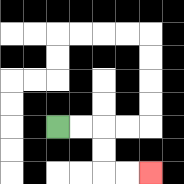{'start': '[2, 5]', 'end': '[6, 7]', 'path_directions': 'R,R,D,D,R,R', 'path_coordinates': '[[2, 5], [3, 5], [4, 5], [4, 6], [4, 7], [5, 7], [6, 7]]'}